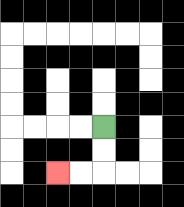{'start': '[4, 5]', 'end': '[2, 7]', 'path_directions': 'D,D,L,L', 'path_coordinates': '[[4, 5], [4, 6], [4, 7], [3, 7], [2, 7]]'}